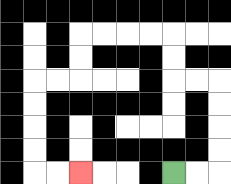{'start': '[7, 7]', 'end': '[3, 7]', 'path_directions': 'R,R,U,U,U,U,L,L,U,U,L,L,L,L,D,D,L,L,D,D,D,D,R,R', 'path_coordinates': '[[7, 7], [8, 7], [9, 7], [9, 6], [9, 5], [9, 4], [9, 3], [8, 3], [7, 3], [7, 2], [7, 1], [6, 1], [5, 1], [4, 1], [3, 1], [3, 2], [3, 3], [2, 3], [1, 3], [1, 4], [1, 5], [1, 6], [1, 7], [2, 7], [3, 7]]'}